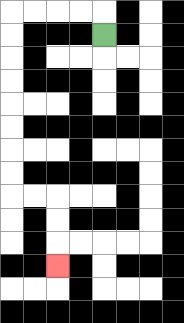{'start': '[4, 1]', 'end': '[2, 11]', 'path_directions': 'U,L,L,L,L,D,D,D,D,D,D,D,D,R,R,D,D,D', 'path_coordinates': '[[4, 1], [4, 0], [3, 0], [2, 0], [1, 0], [0, 0], [0, 1], [0, 2], [0, 3], [0, 4], [0, 5], [0, 6], [0, 7], [0, 8], [1, 8], [2, 8], [2, 9], [2, 10], [2, 11]]'}